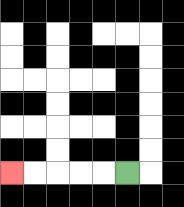{'start': '[5, 7]', 'end': '[0, 7]', 'path_directions': 'L,L,L,L,L', 'path_coordinates': '[[5, 7], [4, 7], [3, 7], [2, 7], [1, 7], [0, 7]]'}